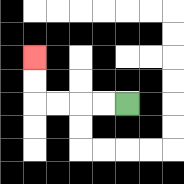{'start': '[5, 4]', 'end': '[1, 2]', 'path_directions': 'L,L,L,L,U,U', 'path_coordinates': '[[5, 4], [4, 4], [3, 4], [2, 4], [1, 4], [1, 3], [1, 2]]'}